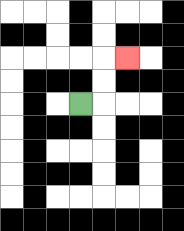{'start': '[3, 4]', 'end': '[5, 2]', 'path_directions': 'R,U,U,R', 'path_coordinates': '[[3, 4], [4, 4], [4, 3], [4, 2], [5, 2]]'}